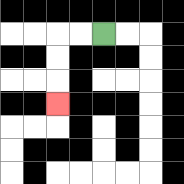{'start': '[4, 1]', 'end': '[2, 4]', 'path_directions': 'L,L,D,D,D', 'path_coordinates': '[[4, 1], [3, 1], [2, 1], [2, 2], [2, 3], [2, 4]]'}